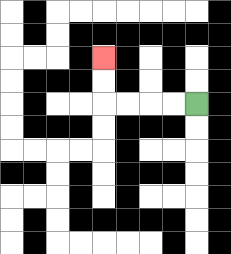{'start': '[8, 4]', 'end': '[4, 2]', 'path_directions': 'L,L,L,L,U,U', 'path_coordinates': '[[8, 4], [7, 4], [6, 4], [5, 4], [4, 4], [4, 3], [4, 2]]'}